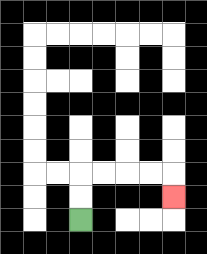{'start': '[3, 9]', 'end': '[7, 8]', 'path_directions': 'U,U,R,R,R,R,D', 'path_coordinates': '[[3, 9], [3, 8], [3, 7], [4, 7], [5, 7], [6, 7], [7, 7], [7, 8]]'}